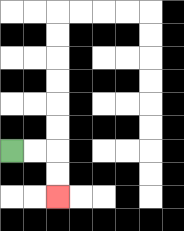{'start': '[0, 6]', 'end': '[2, 8]', 'path_directions': 'R,R,D,D', 'path_coordinates': '[[0, 6], [1, 6], [2, 6], [2, 7], [2, 8]]'}